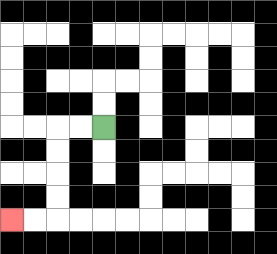{'start': '[4, 5]', 'end': '[0, 9]', 'path_directions': 'L,L,D,D,D,D,L,L', 'path_coordinates': '[[4, 5], [3, 5], [2, 5], [2, 6], [2, 7], [2, 8], [2, 9], [1, 9], [0, 9]]'}